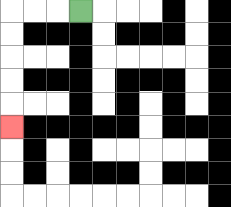{'start': '[3, 0]', 'end': '[0, 5]', 'path_directions': 'L,L,L,D,D,D,D,D', 'path_coordinates': '[[3, 0], [2, 0], [1, 0], [0, 0], [0, 1], [0, 2], [0, 3], [0, 4], [0, 5]]'}